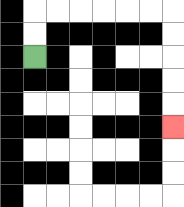{'start': '[1, 2]', 'end': '[7, 5]', 'path_directions': 'U,U,R,R,R,R,R,R,D,D,D,D,D', 'path_coordinates': '[[1, 2], [1, 1], [1, 0], [2, 0], [3, 0], [4, 0], [5, 0], [6, 0], [7, 0], [7, 1], [7, 2], [7, 3], [7, 4], [7, 5]]'}